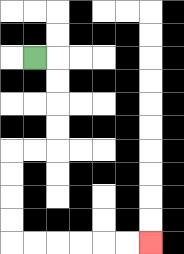{'start': '[1, 2]', 'end': '[6, 10]', 'path_directions': 'R,D,D,D,D,L,L,D,D,D,D,R,R,R,R,R,R', 'path_coordinates': '[[1, 2], [2, 2], [2, 3], [2, 4], [2, 5], [2, 6], [1, 6], [0, 6], [0, 7], [0, 8], [0, 9], [0, 10], [1, 10], [2, 10], [3, 10], [4, 10], [5, 10], [6, 10]]'}